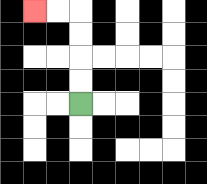{'start': '[3, 4]', 'end': '[1, 0]', 'path_directions': 'U,U,U,U,L,L', 'path_coordinates': '[[3, 4], [3, 3], [3, 2], [3, 1], [3, 0], [2, 0], [1, 0]]'}